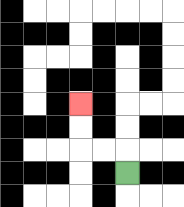{'start': '[5, 7]', 'end': '[3, 4]', 'path_directions': 'U,L,L,U,U', 'path_coordinates': '[[5, 7], [5, 6], [4, 6], [3, 6], [3, 5], [3, 4]]'}